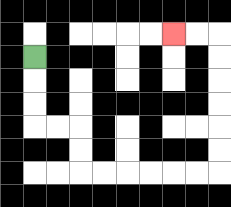{'start': '[1, 2]', 'end': '[7, 1]', 'path_directions': 'D,D,D,R,R,D,D,R,R,R,R,R,R,U,U,U,U,U,U,L,L', 'path_coordinates': '[[1, 2], [1, 3], [1, 4], [1, 5], [2, 5], [3, 5], [3, 6], [3, 7], [4, 7], [5, 7], [6, 7], [7, 7], [8, 7], [9, 7], [9, 6], [9, 5], [9, 4], [9, 3], [9, 2], [9, 1], [8, 1], [7, 1]]'}